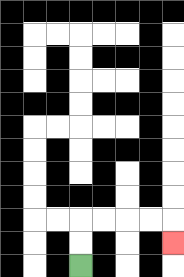{'start': '[3, 11]', 'end': '[7, 10]', 'path_directions': 'U,U,R,R,R,R,D', 'path_coordinates': '[[3, 11], [3, 10], [3, 9], [4, 9], [5, 9], [6, 9], [7, 9], [7, 10]]'}